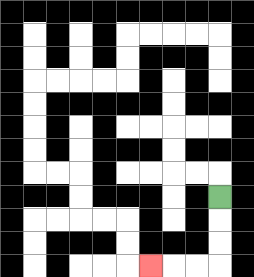{'start': '[9, 8]', 'end': '[6, 11]', 'path_directions': 'D,D,D,L,L,L', 'path_coordinates': '[[9, 8], [9, 9], [9, 10], [9, 11], [8, 11], [7, 11], [6, 11]]'}